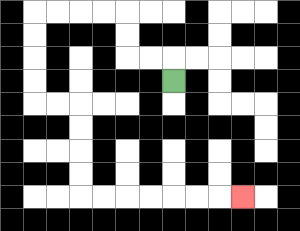{'start': '[7, 3]', 'end': '[10, 8]', 'path_directions': 'U,L,L,U,U,L,L,L,L,D,D,D,D,R,R,D,D,D,D,R,R,R,R,R,R,R', 'path_coordinates': '[[7, 3], [7, 2], [6, 2], [5, 2], [5, 1], [5, 0], [4, 0], [3, 0], [2, 0], [1, 0], [1, 1], [1, 2], [1, 3], [1, 4], [2, 4], [3, 4], [3, 5], [3, 6], [3, 7], [3, 8], [4, 8], [5, 8], [6, 8], [7, 8], [8, 8], [9, 8], [10, 8]]'}